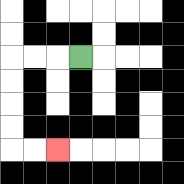{'start': '[3, 2]', 'end': '[2, 6]', 'path_directions': 'L,L,L,D,D,D,D,R,R', 'path_coordinates': '[[3, 2], [2, 2], [1, 2], [0, 2], [0, 3], [0, 4], [0, 5], [0, 6], [1, 6], [2, 6]]'}